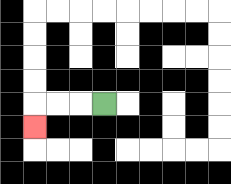{'start': '[4, 4]', 'end': '[1, 5]', 'path_directions': 'L,L,L,D', 'path_coordinates': '[[4, 4], [3, 4], [2, 4], [1, 4], [1, 5]]'}